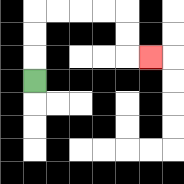{'start': '[1, 3]', 'end': '[6, 2]', 'path_directions': 'U,U,U,R,R,R,R,D,D,R', 'path_coordinates': '[[1, 3], [1, 2], [1, 1], [1, 0], [2, 0], [3, 0], [4, 0], [5, 0], [5, 1], [5, 2], [6, 2]]'}